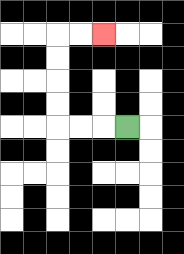{'start': '[5, 5]', 'end': '[4, 1]', 'path_directions': 'L,L,L,U,U,U,U,R,R', 'path_coordinates': '[[5, 5], [4, 5], [3, 5], [2, 5], [2, 4], [2, 3], [2, 2], [2, 1], [3, 1], [4, 1]]'}